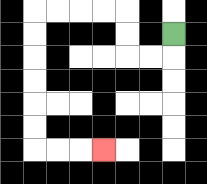{'start': '[7, 1]', 'end': '[4, 6]', 'path_directions': 'D,L,L,U,U,L,L,L,L,D,D,D,D,D,D,R,R,R', 'path_coordinates': '[[7, 1], [7, 2], [6, 2], [5, 2], [5, 1], [5, 0], [4, 0], [3, 0], [2, 0], [1, 0], [1, 1], [1, 2], [1, 3], [1, 4], [1, 5], [1, 6], [2, 6], [3, 6], [4, 6]]'}